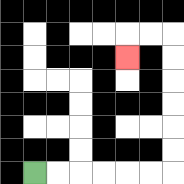{'start': '[1, 7]', 'end': '[5, 2]', 'path_directions': 'R,R,R,R,R,R,U,U,U,U,U,U,L,L,D', 'path_coordinates': '[[1, 7], [2, 7], [3, 7], [4, 7], [5, 7], [6, 7], [7, 7], [7, 6], [7, 5], [7, 4], [7, 3], [7, 2], [7, 1], [6, 1], [5, 1], [5, 2]]'}